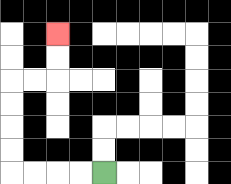{'start': '[4, 7]', 'end': '[2, 1]', 'path_directions': 'L,L,L,L,U,U,U,U,R,R,U,U', 'path_coordinates': '[[4, 7], [3, 7], [2, 7], [1, 7], [0, 7], [0, 6], [0, 5], [0, 4], [0, 3], [1, 3], [2, 3], [2, 2], [2, 1]]'}